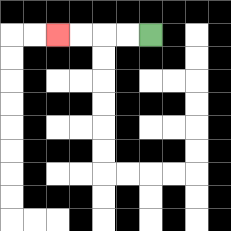{'start': '[6, 1]', 'end': '[2, 1]', 'path_directions': 'L,L,L,L', 'path_coordinates': '[[6, 1], [5, 1], [4, 1], [3, 1], [2, 1]]'}